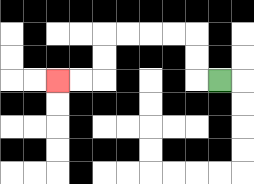{'start': '[9, 3]', 'end': '[2, 3]', 'path_directions': 'L,U,U,L,L,L,L,D,D,L,L', 'path_coordinates': '[[9, 3], [8, 3], [8, 2], [8, 1], [7, 1], [6, 1], [5, 1], [4, 1], [4, 2], [4, 3], [3, 3], [2, 3]]'}